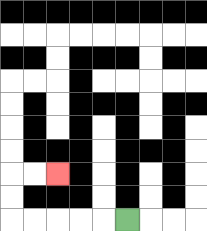{'start': '[5, 9]', 'end': '[2, 7]', 'path_directions': 'L,L,L,L,L,U,U,R,R', 'path_coordinates': '[[5, 9], [4, 9], [3, 9], [2, 9], [1, 9], [0, 9], [0, 8], [0, 7], [1, 7], [2, 7]]'}